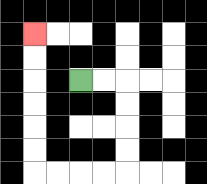{'start': '[3, 3]', 'end': '[1, 1]', 'path_directions': 'R,R,D,D,D,D,L,L,L,L,U,U,U,U,U,U', 'path_coordinates': '[[3, 3], [4, 3], [5, 3], [5, 4], [5, 5], [5, 6], [5, 7], [4, 7], [3, 7], [2, 7], [1, 7], [1, 6], [1, 5], [1, 4], [1, 3], [1, 2], [1, 1]]'}